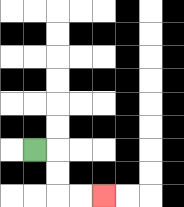{'start': '[1, 6]', 'end': '[4, 8]', 'path_directions': 'R,D,D,R,R', 'path_coordinates': '[[1, 6], [2, 6], [2, 7], [2, 8], [3, 8], [4, 8]]'}